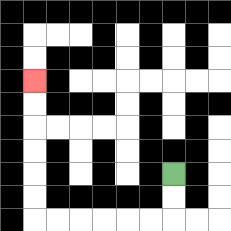{'start': '[7, 7]', 'end': '[1, 3]', 'path_directions': 'D,D,L,L,L,L,L,L,U,U,U,U,U,U', 'path_coordinates': '[[7, 7], [7, 8], [7, 9], [6, 9], [5, 9], [4, 9], [3, 9], [2, 9], [1, 9], [1, 8], [1, 7], [1, 6], [1, 5], [1, 4], [1, 3]]'}